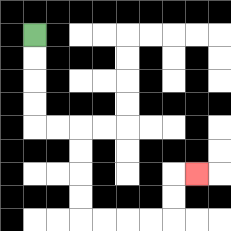{'start': '[1, 1]', 'end': '[8, 7]', 'path_directions': 'D,D,D,D,R,R,D,D,D,D,R,R,R,R,U,U,R', 'path_coordinates': '[[1, 1], [1, 2], [1, 3], [1, 4], [1, 5], [2, 5], [3, 5], [3, 6], [3, 7], [3, 8], [3, 9], [4, 9], [5, 9], [6, 9], [7, 9], [7, 8], [7, 7], [8, 7]]'}